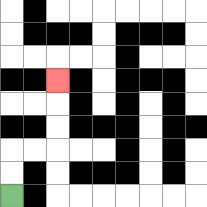{'start': '[0, 8]', 'end': '[2, 3]', 'path_directions': 'U,U,R,R,U,U,U', 'path_coordinates': '[[0, 8], [0, 7], [0, 6], [1, 6], [2, 6], [2, 5], [2, 4], [2, 3]]'}